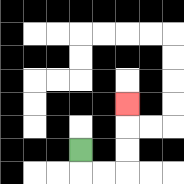{'start': '[3, 6]', 'end': '[5, 4]', 'path_directions': 'D,R,R,U,U,U', 'path_coordinates': '[[3, 6], [3, 7], [4, 7], [5, 7], [5, 6], [5, 5], [5, 4]]'}